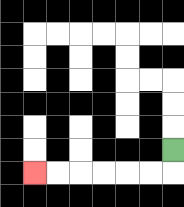{'start': '[7, 6]', 'end': '[1, 7]', 'path_directions': 'D,L,L,L,L,L,L', 'path_coordinates': '[[7, 6], [7, 7], [6, 7], [5, 7], [4, 7], [3, 7], [2, 7], [1, 7]]'}